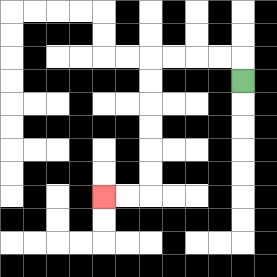{'start': '[10, 3]', 'end': '[4, 8]', 'path_directions': 'U,L,L,L,L,D,D,D,D,D,D,L,L', 'path_coordinates': '[[10, 3], [10, 2], [9, 2], [8, 2], [7, 2], [6, 2], [6, 3], [6, 4], [6, 5], [6, 6], [6, 7], [6, 8], [5, 8], [4, 8]]'}